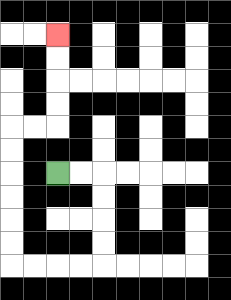{'start': '[2, 7]', 'end': '[2, 1]', 'path_directions': 'R,R,D,D,D,D,L,L,L,L,U,U,U,U,U,U,R,R,U,U,U,U', 'path_coordinates': '[[2, 7], [3, 7], [4, 7], [4, 8], [4, 9], [4, 10], [4, 11], [3, 11], [2, 11], [1, 11], [0, 11], [0, 10], [0, 9], [0, 8], [0, 7], [0, 6], [0, 5], [1, 5], [2, 5], [2, 4], [2, 3], [2, 2], [2, 1]]'}